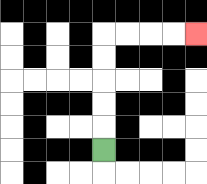{'start': '[4, 6]', 'end': '[8, 1]', 'path_directions': 'U,U,U,U,U,R,R,R,R', 'path_coordinates': '[[4, 6], [4, 5], [4, 4], [4, 3], [4, 2], [4, 1], [5, 1], [6, 1], [7, 1], [8, 1]]'}